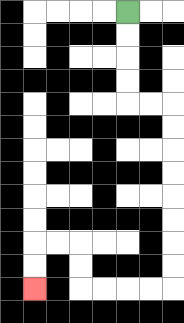{'start': '[5, 0]', 'end': '[1, 12]', 'path_directions': 'D,D,D,D,R,R,D,D,D,D,D,D,D,D,L,L,L,L,U,U,L,L,D,D', 'path_coordinates': '[[5, 0], [5, 1], [5, 2], [5, 3], [5, 4], [6, 4], [7, 4], [7, 5], [7, 6], [7, 7], [7, 8], [7, 9], [7, 10], [7, 11], [7, 12], [6, 12], [5, 12], [4, 12], [3, 12], [3, 11], [3, 10], [2, 10], [1, 10], [1, 11], [1, 12]]'}